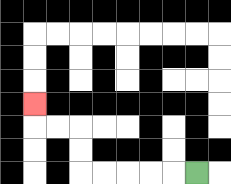{'start': '[8, 7]', 'end': '[1, 4]', 'path_directions': 'L,L,L,L,L,U,U,L,L,U', 'path_coordinates': '[[8, 7], [7, 7], [6, 7], [5, 7], [4, 7], [3, 7], [3, 6], [3, 5], [2, 5], [1, 5], [1, 4]]'}